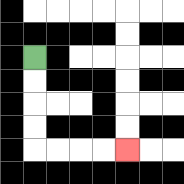{'start': '[1, 2]', 'end': '[5, 6]', 'path_directions': 'D,D,D,D,R,R,R,R', 'path_coordinates': '[[1, 2], [1, 3], [1, 4], [1, 5], [1, 6], [2, 6], [3, 6], [4, 6], [5, 6]]'}